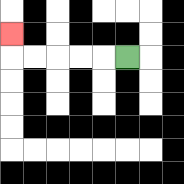{'start': '[5, 2]', 'end': '[0, 1]', 'path_directions': 'L,L,L,L,L,U', 'path_coordinates': '[[5, 2], [4, 2], [3, 2], [2, 2], [1, 2], [0, 2], [0, 1]]'}